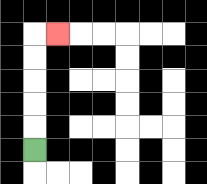{'start': '[1, 6]', 'end': '[2, 1]', 'path_directions': 'U,U,U,U,U,R', 'path_coordinates': '[[1, 6], [1, 5], [1, 4], [1, 3], [1, 2], [1, 1], [2, 1]]'}